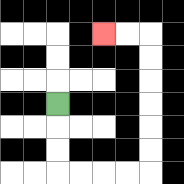{'start': '[2, 4]', 'end': '[4, 1]', 'path_directions': 'D,D,D,R,R,R,R,U,U,U,U,U,U,L,L', 'path_coordinates': '[[2, 4], [2, 5], [2, 6], [2, 7], [3, 7], [4, 7], [5, 7], [6, 7], [6, 6], [6, 5], [6, 4], [6, 3], [6, 2], [6, 1], [5, 1], [4, 1]]'}